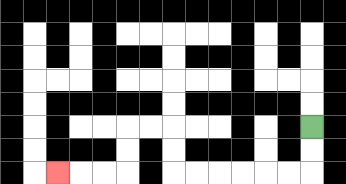{'start': '[13, 5]', 'end': '[2, 7]', 'path_directions': 'D,D,L,L,L,L,L,L,U,U,L,L,D,D,L,L,L', 'path_coordinates': '[[13, 5], [13, 6], [13, 7], [12, 7], [11, 7], [10, 7], [9, 7], [8, 7], [7, 7], [7, 6], [7, 5], [6, 5], [5, 5], [5, 6], [5, 7], [4, 7], [3, 7], [2, 7]]'}